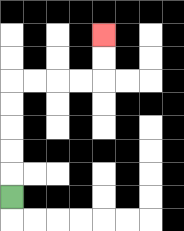{'start': '[0, 8]', 'end': '[4, 1]', 'path_directions': 'U,U,U,U,U,R,R,R,R,U,U', 'path_coordinates': '[[0, 8], [0, 7], [0, 6], [0, 5], [0, 4], [0, 3], [1, 3], [2, 3], [3, 3], [4, 3], [4, 2], [4, 1]]'}